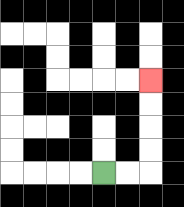{'start': '[4, 7]', 'end': '[6, 3]', 'path_directions': 'R,R,U,U,U,U', 'path_coordinates': '[[4, 7], [5, 7], [6, 7], [6, 6], [6, 5], [6, 4], [6, 3]]'}